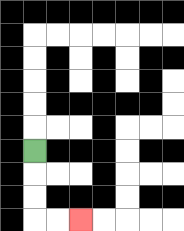{'start': '[1, 6]', 'end': '[3, 9]', 'path_directions': 'D,D,D,R,R', 'path_coordinates': '[[1, 6], [1, 7], [1, 8], [1, 9], [2, 9], [3, 9]]'}